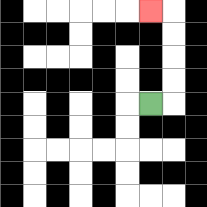{'start': '[6, 4]', 'end': '[6, 0]', 'path_directions': 'R,U,U,U,U,L', 'path_coordinates': '[[6, 4], [7, 4], [7, 3], [7, 2], [7, 1], [7, 0], [6, 0]]'}